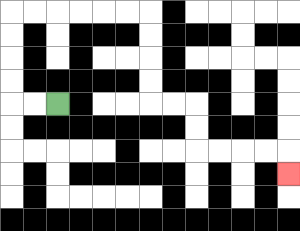{'start': '[2, 4]', 'end': '[12, 7]', 'path_directions': 'L,L,U,U,U,U,R,R,R,R,R,R,D,D,D,D,R,R,D,D,R,R,R,R,D', 'path_coordinates': '[[2, 4], [1, 4], [0, 4], [0, 3], [0, 2], [0, 1], [0, 0], [1, 0], [2, 0], [3, 0], [4, 0], [5, 0], [6, 0], [6, 1], [6, 2], [6, 3], [6, 4], [7, 4], [8, 4], [8, 5], [8, 6], [9, 6], [10, 6], [11, 6], [12, 6], [12, 7]]'}